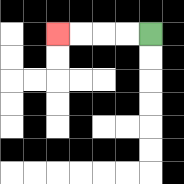{'start': '[6, 1]', 'end': '[2, 1]', 'path_directions': 'L,L,L,L', 'path_coordinates': '[[6, 1], [5, 1], [4, 1], [3, 1], [2, 1]]'}